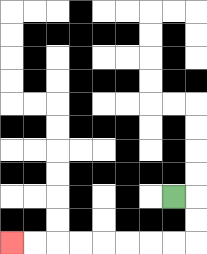{'start': '[7, 8]', 'end': '[0, 10]', 'path_directions': 'R,D,D,L,L,L,L,L,L,L,L', 'path_coordinates': '[[7, 8], [8, 8], [8, 9], [8, 10], [7, 10], [6, 10], [5, 10], [4, 10], [3, 10], [2, 10], [1, 10], [0, 10]]'}